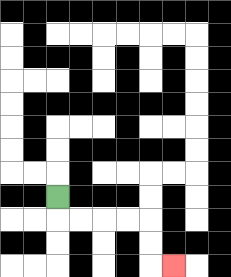{'start': '[2, 8]', 'end': '[7, 11]', 'path_directions': 'D,R,R,R,R,D,D,R', 'path_coordinates': '[[2, 8], [2, 9], [3, 9], [4, 9], [5, 9], [6, 9], [6, 10], [6, 11], [7, 11]]'}